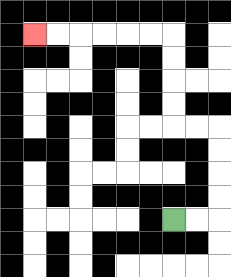{'start': '[7, 9]', 'end': '[1, 1]', 'path_directions': 'R,R,U,U,U,U,L,L,U,U,U,U,L,L,L,L,L,L', 'path_coordinates': '[[7, 9], [8, 9], [9, 9], [9, 8], [9, 7], [9, 6], [9, 5], [8, 5], [7, 5], [7, 4], [7, 3], [7, 2], [7, 1], [6, 1], [5, 1], [4, 1], [3, 1], [2, 1], [1, 1]]'}